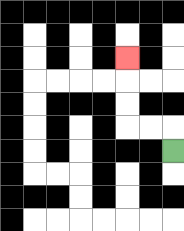{'start': '[7, 6]', 'end': '[5, 2]', 'path_directions': 'U,L,L,U,U,U', 'path_coordinates': '[[7, 6], [7, 5], [6, 5], [5, 5], [5, 4], [5, 3], [5, 2]]'}